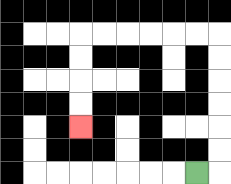{'start': '[8, 7]', 'end': '[3, 5]', 'path_directions': 'R,U,U,U,U,U,U,L,L,L,L,L,L,D,D,D,D', 'path_coordinates': '[[8, 7], [9, 7], [9, 6], [9, 5], [9, 4], [9, 3], [9, 2], [9, 1], [8, 1], [7, 1], [6, 1], [5, 1], [4, 1], [3, 1], [3, 2], [3, 3], [3, 4], [3, 5]]'}